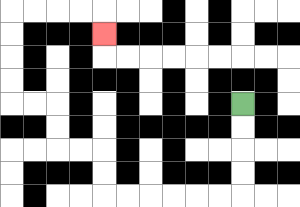{'start': '[10, 4]', 'end': '[4, 1]', 'path_directions': 'D,D,D,D,L,L,L,L,L,L,U,U,L,L,U,U,L,L,U,U,U,U,R,R,R,R,D', 'path_coordinates': '[[10, 4], [10, 5], [10, 6], [10, 7], [10, 8], [9, 8], [8, 8], [7, 8], [6, 8], [5, 8], [4, 8], [4, 7], [4, 6], [3, 6], [2, 6], [2, 5], [2, 4], [1, 4], [0, 4], [0, 3], [0, 2], [0, 1], [0, 0], [1, 0], [2, 0], [3, 0], [4, 0], [4, 1]]'}